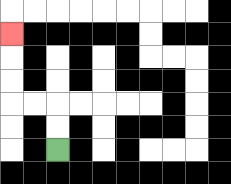{'start': '[2, 6]', 'end': '[0, 1]', 'path_directions': 'U,U,L,L,U,U,U', 'path_coordinates': '[[2, 6], [2, 5], [2, 4], [1, 4], [0, 4], [0, 3], [0, 2], [0, 1]]'}